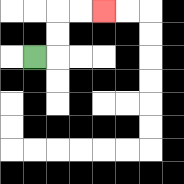{'start': '[1, 2]', 'end': '[4, 0]', 'path_directions': 'R,U,U,R,R', 'path_coordinates': '[[1, 2], [2, 2], [2, 1], [2, 0], [3, 0], [4, 0]]'}